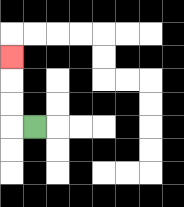{'start': '[1, 5]', 'end': '[0, 2]', 'path_directions': 'L,U,U,U', 'path_coordinates': '[[1, 5], [0, 5], [0, 4], [0, 3], [0, 2]]'}